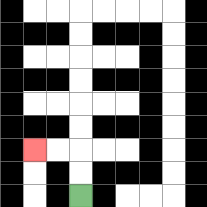{'start': '[3, 8]', 'end': '[1, 6]', 'path_directions': 'U,U,L,L', 'path_coordinates': '[[3, 8], [3, 7], [3, 6], [2, 6], [1, 6]]'}